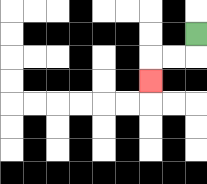{'start': '[8, 1]', 'end': '[6, 3]', 'path_directions': 'D,L,L,D', 'path_coordinates': '[[8, 1], [8, 2], [7, 2], [6, 2], [6, 3]]'}